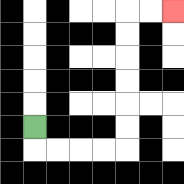{'start': '[1, 5]', 'end': '[7, 0]', 'path_directions': 'D,R,R,R,R,U,U,U,U,U,U,R,R', 'path_coordinates': '[[1, 5], [1, 6], [2, 6], [3, 6], [4, 6], [5, 6], [5, 5], [5, 4], [5, 3], [5, 2], [5, 1], [5, 0], [6, 0], [7, 0]]'}